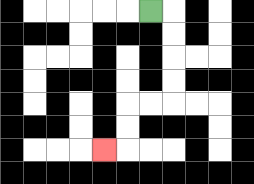{'start': '[6, 0]', 'end': '[4, 6]', 'path_directions': 'R,D,D,D,D,L,L,D,D,L', 'path_coordinates': '[[6, 0], [7, 0], [7, 1], [7, 2], [7, 3], [7, 4], [6, 4], [5, 4], [5, 5], [5, 6], [4, 6]]'}